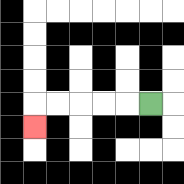{'start': '[6, 4]', 'end': '[1, 5]', 'path_directions': 'L,L,L,L,L,D', 'path_coordinates': '[[6, 4], [5, 4], [4, 4], [3, 4], [2, 4], [1, 4], [1, 5]]'}